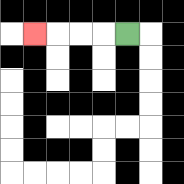{'start': '[5, 1]', 'end': '[1, 1]', 'path_directions': 'L,L,L,L', 'path_coordinates': '[[5, 1], [4, 1], [3, 1], [2, 1], [1, 1]]'}